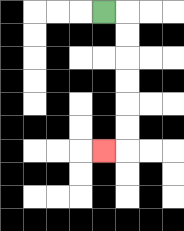{'start': '[4, 0]', 'end': '[4, 6]', 'path_directions': 'R,D,D,D,D,D,D,L', 'path_coordinates': '[[4, 0], [5, 0], [5, 1], [5, 2], [5, 3], [5, 4], [5, 5], [5, 6], [4, 6]]'}